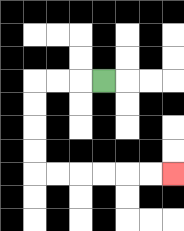{'start': '[4, 3]', 'end': '[7, 7]', 'path_directions': 'L,L,L,D,D,D,D,R,R,R,R,R,R', 'path_coordinates': '[[4, 3], [3, 3], [2, 3], [1, 3], [1, 4], [1, 5], [1, 6], [1, 7], [2, 7], [3, 7], [4, 7], [5, 7], [6, 7], [7, 7]]'}